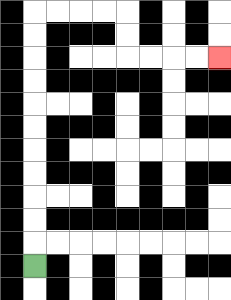{'start': '[1, 11]', 'end': '[9, 2]', 'path_directions': 'U,U,U,U,U,U,U,U,U,U,U,R,R,R,R,D,D,R,R,R,R', 'path_coordinates': '[[1, 11], [1, 10], [1, 9], [1, 8], [1, 7], [1, 6], [1, 5], [1, 4], [1, 3], [1, 2], [1, 1], [1, 0], [2, 0], [3, 0], [4, 0], [5, 0], [5, 1], [5, 2], [6, 2], [7, 2], [8, 2], [9, 2]]'}